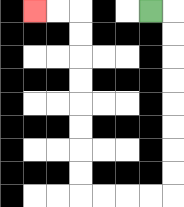{'start': '[6, 0]', 'end': '[1, 0]', 'path_directions': 'R,D,D,D,D,D,D,D,D,L,L,L,L,U,U,U,U,U,U,U,U,L,L', 'path_coordinates': '[[6, 0], [7, 0], [7, 1], [7, 2], [7, 3], [7, 4], [7, 5], [7, 6], [7, 7], [7, 8], [6, 8], [5, 8], [4, 8], [3, 8], [3, 7], [3, 6], [3, 5], [3, 4], [3, 3], [3, 2], [3, 1], [3, 0], [2, 0], [1, 0]]'}